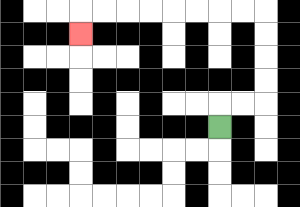{'start': '[9, 5]', 'end': '[3, 1]', 'path_directions': 'U,R,R,U,U,U,U,L,L,L,L,L,L,L,L,D', 'path_coordinates': '[[9, 5], [9, 4], [10, 4], [11, 4], [11, 3], [11, 2], [11, 1], [11, 0], [10, 0], [9, 0], [8, 0], [7, 0], [6, 0], [5, 0], [4, 0], [3, 0], [3, 1]]'}